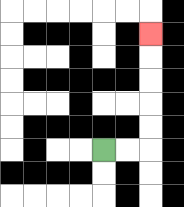{'start': '[4, 6]', 'end': '[6, 1]', 'path_directions': 'R,R,U,U,U,U,U', 'path_coordinates': '[[4, 6], [5, 6], [6, 6], [6, 5], [6, 4], [6, 3], [6, 2], [6, 1]]'}